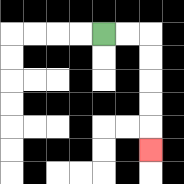{'start': '[4, 1]', 'end': '[6, 6]', 'path_directions': 'R,R,D,D,D,D,D', 'path_coordinates': '[[4, 1], [5, 1], [6, 1], [6, 2], [6, 3], [6, 4], [6, 5], [6, 6]]'}